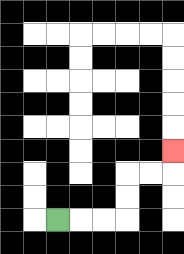{'start': '[2, 9]', 'end': '[7, 6]', 'path_directions': 'R,R,R,U,U,R,R,U', 'path_coordinates': '[[2, 9], [3, 9], [4, 9], [5, 9], [5, 8], [5, 7], [6, 7], [7, 7], [7, 6]]'}